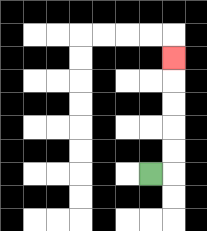{'start': '[6, 7]', 'end': '[7, 2]', 'path_directions': 'R,U,U,U,U,U', 'path_coordinates': '[[6, 7], [7, 7], [7, 6], [7, 5], [7, 4], [7, 3], [7, 2]]'}